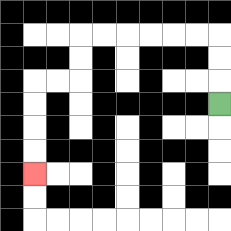{'start': '[9, 4]', 'end': '[1, 7]', 'path_directions': 'U,U,U,L,L,L,L,L,L,D,D,L,L,D,D,D,D', 'path_coordinates': '[[9, 4], [9, 3], [9, 2], [9, 1], [8, 1], [7, 1], [6, 1], [5, 1], [4, 1], [3, 1], [3, 2], [3, 3], [2, 3], [1, 3], [1, 4], [1, 5], [1, 6], [1, 7]]'}